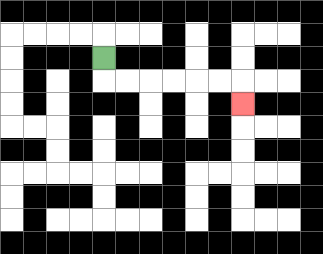{'start': '[4, 2]', 'end': '[10, 4]', 'path_directions': 'D,R,R,R,R,R,R,D', 'path_coordinates': '[[4, 2], [4, 3], [5, 3], [6, 3], [7, 3], [8, 3], [9, 3], [10, 3], [10, 4]]'}